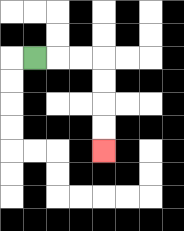{'start': '[1, 2]', 'end': '[4, 6]', 'path_directions': 'R,R,R,D,D,D,D', 'path_coordinates': '[[1, 2], [2, 2], [3, 2], [4, 2], [4, 3], [4, 4], [4, 5], [4, 6]]'}